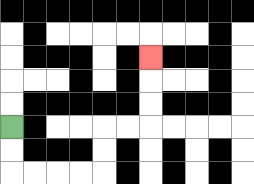{'start': '[0, 5]', 'end': '[6, 2]', 'path_directions': 'D,D,R,R,R,R,U,U,R,R,U,U,U', 'path_coordinates': '[[0, 5], [0, 6], [0, 7], [1, 7], [2, 7], [3, 7], [4, 7], [4, 6], [4, 5], [5, 5], [6, 5], [6, 4], [6, 3], [6, 2]]'}